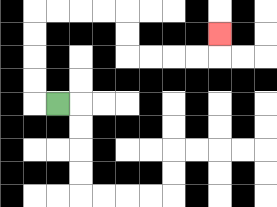{'start': '[2, 4]', 'end': '[9, 1]', 'path_directions': 'L,U,U,U,U,R,R,R,R,D,D,R,R,R,R,U', 'path_coordinates': '[[2, 4], [1, 4], [1, 3], [1, 2], [1, 1], [1, 0], [2, 0], [3, 0], [4, 0], [5, 0], [5, 1], [5, 2], [6, 2], [7, 2], [8, 2], [9, 2], [9, 1]]'}